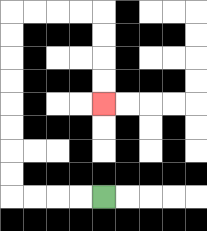{'start': '[4, 8]', 'end': '[4, 4]', 'path_directions': 'L,L,L,L,U,U,U,U,U,U,U,U,R,R,R,R,D,D,D,D', 'path_coordinates': '[[4, 8], [3, 8], [2, 8], [1, 8], [0, 8], [0, 7], [0, 6], [0, 5], [0, 4], [0, 3], [0, 2], [0, 1], [0, 0], [1, 0], [2, 0], [3, 0], [4, 0], [4, 1], [4, 2], [4, 3], [4, 4]]'}